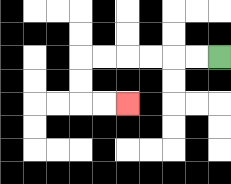{'start': '[9, 2]', 'end': '[5, 4]', 'path_directions': 'L,L,L,L,L,L,D,D,R,R', 'path_coordinates': '[[9, 2], [8, 2], [7, 2], [6, 2], [5, 2], [4, 2], [3, 2], [3, 3], [3, 4], [4, 4], [5, 4]]'}